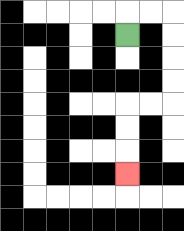{'start': '[5, 1]', 'end': '[5, 7]', 'path_directions': 'U,R,R,D,D,D,D,L,L,D,D,D', 'path_coordinates': '[[5, 1], [5, 0], [6, 0], [7, 0], [7, 1], [7, 2], [7, 3], [7, 4], [6, 4], [5, 4], [5, 5], [5, 6], [5, 7]]'}